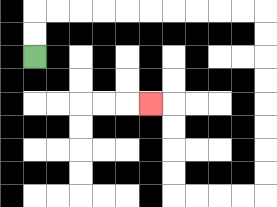{'start': '[1, 2]', 'end': '[6, 4]', 'path_directions': 'U,U,R,R,R,R,R,R,R,R,R,R,D,D,D,D,D,D,D,D,L,L,L,L,U,U,U,U,L', 'path_coordinates': '[[1, 2], [1, 1], [1, 0], [2, 0], [3, 0], [4, 0], [5, 0], [6, 0], [7, 0], [8, 0], [9, 0], [10, 0], [11, 0], [11, 1], [11, 2], [11, 3], [11, 4], [11, 5], [11, 6], [11, 7], [11, 8], [10, 8], [9, 8], [8, 8], [7, 8], [7, 7], [7, 6], [7, 5], [7, 4], [6, 4]]'}